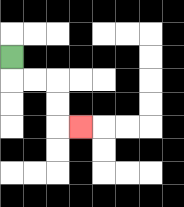{'start': '[0, 2]', 'end': '[3, 5]', 'path_directions': 'D,R,R,D,D,R', 'path_coordinates': '[[0, 2], [0, 3], [1, 3], [2, 3], [2, 4], [2, 5], [3, 5]]'}